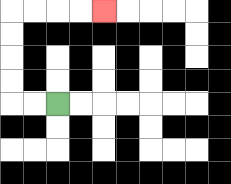{'start': '[2, 4]', 'end': '[4, 0]', 'path_directions': 'L,L,U,U,U,U,R,R,R,R', 'path_coordinates': '[[2, 4], [1, 4], [0, 4], [0, 3], [0, 2], [0, 1], [0, 0], [1, 0], [2, 0], [3, 0], [4, 0]]'}